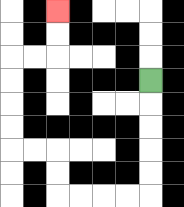{'start': '[6, 3]', 'end': '[2, 0]', 'path_directions': 'D,D,D,D,D,L,L,L,L,U,U,L,L,U,U,U,U,R,R,U,U', 'path_coordinates': '[[6, 3], [6, 4], [6, 5], [6, 6], [6, 7], [6, 8], [5, 8], [4, 8], [3, 8], [2, 8], [2, 7], [2, 6], [1, 6], [0, 6], [0, 5], [0, 4], [0, 3], [0, 2], [1, 2], [2, 2], [2, 1], [2, 0]]'}